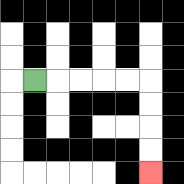{'start': '[1, 3]', 'end': '[6, 7]', 'path_directions': 'R,R,R,R,R,D,D,D,D', 'path_coordinates': '[[1, 3], [2, 3], [3, 3], [4, 3], [5, 3], [6, 3], [6, 4], [6, 5], [6, 6], [6, 7]]'}